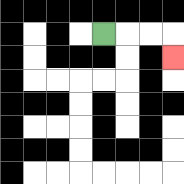{'start': '[4, 1]', 'end': '[7, 2]', 'path_directions': 'R,R,R,D', 'path_coordinates': '[[4, 1], [5, 1], [6, 1], [7, 1], [7, 2]]'}